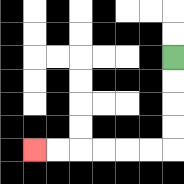{'start': '[7, 2]', 'end': '[1, 6]', 'path_directions': 'D,D,D,D,L,L,L,L,L,L', 'path_coordinates': '[[7, 2], [7, 3], [7, 4], [7, 5], [7, 6], [6, 6], [5, 6], [4, 6], [3, 6], [2, 6], [1, 6]]'}